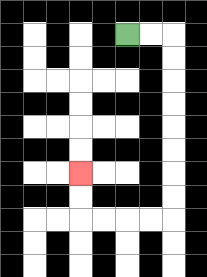{'start': '[5, 1]', 'end': '[3, 7]', 'path_directions': 'R,R,D,D,D,D,D,D,D,D,L,L,L,L,U,U', 'path_coordinates': '[[5, 1], [6, 1], [7, 1], [7, 2], [7, 3], [7, 4], [7, 5], [7, 6], [7, 7], [7, 8], [7, 9], [6, 9], [5, 9], [4, 9], [3, 9], [3, 8], [3, 7]]'}